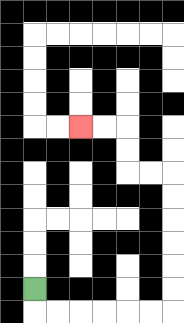{'start': '[1, 12]', 'end': '[3, 5]', 'path_directions': 'D,R,R,R,R,R,R,U,U,U,U,U,U,L,L,U,U,L,L', 'path_coordinates': '[[1, 12], [1, 13], [2, 13], [3, 13], [4, 13], [5, 13], [6, 13], [7, 13], [7, 12], [7, 11], [7, 10], [7, 9], [7, 8], [7, 7], [6, 7], [5, 7], [5, 6], [5, 5], [4, 5], [3, 5]]'}